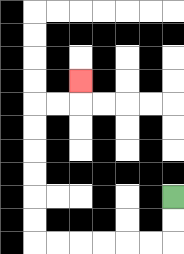{'start': '[7, 8]', 'end': '[3, 3]', 'path_directions': 'D,D,L,L,L,L,L,L,U,U,U,U,U,U,R,R,U', 'path_coordinates': '[[7, 8], [7, 9], [7, 10], [6, 10], [5, 10], [4, 10], [3, 10], [2, 10], [1, 10], [1, 9], [1, 8], [1, 7], [1, 6], [1, 5], [1, 4], [2, 4], [3, 4], [3, 3]]'}